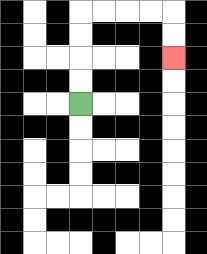{'start': '[3, 4]', 'end': '[7, 2]', 'path_directions': 'U,U,U,U,R,R,R,R,D,D', 'path_coordinates': '[[3, 4], [3, 3], [3, 2], [3, 1], [3, 0], [4, 0], [5, 0], [6, 0], [7, 0], [7, 1], [7, 2]]'}